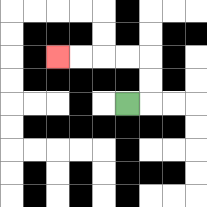{'start': '[5, 4]', 'end': '[2, 2]', 'path_directions': 'R,U,U,L,L,L,L', 'path_coordinates': '[[5, 4], [6, 4], [6, 3], [6, 2], [5, 2], [4, 2], [3, 2], [2, 2]]'}